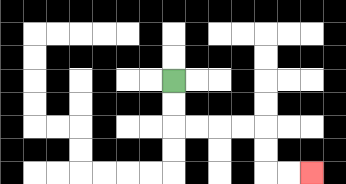{'start': '[7, 3]', 'end': '[13, 7]', 'path_directions': 'D,D,R,R,R,R,D,D,R,R', 'path_coordinates': '[[7, 3], [7, 4], [7, 5], [8, 5], [9, 5], [10, 5], [11, 5], [11, 6], [11, 7], [12, 7], [13, 7]]'}